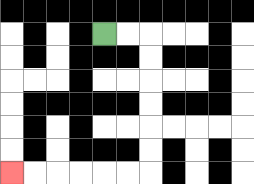{'start': '[4, 1]', 'end': '[0, 7]', 'path_directions': 'R,R,D,D,D,D,D,D,L,L,L,L,L,L', 'path_coordinates': '[[4, 1], [5, 1], [6, 1], [6, 2], [6, 3], [6, 4], [6, 5], [6, 6], [6, 7], [5, 7], [4, 7], [3, 7], [2, 7], [1, 7], [0, 7]]'}